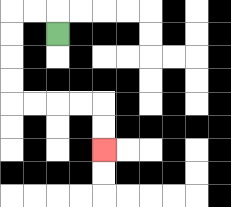{'start': '[2, 1]', 'end': '[4, 6]', 'path_directions': 'U,L,L,D,D,D,D,R,R,R,R,D,D', 'path_coordinates': '[[2, 1], [2, 0], [1, 0], [0, 0], [0, 1], [0, 2], [0, 3], [0, 4], [1, 4], [2, 4], [3, 4], [4, 4], [4, 5], [4, 6]]'}